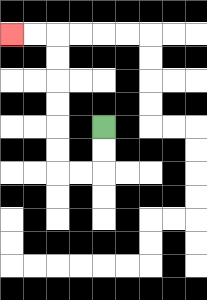{'start': '[4, 5]', 'end': '[0, 1]', 'path_directions': 'D,D,L,L,U,U,U,U,U,U,L,L', 'path_coordinates': '[[4, 5], [4, 6], [4, 7], [3, 7], [2, 7], [2, 6], [2, 5], [2, 4], [2, 3], [2, 2], [2, 1], [1, 1], [0, 1]]'}